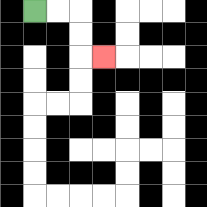{'start': '[1, 0]', 'end': '[4, 2]', 'path_directions': 'R,R,D,D,R', 'path_coordinates': '[[1, 0], [2, 0], [3, 0], [3, 1], [3, 2], [4, 2]]'}